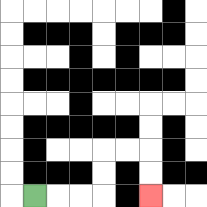{'start': '[1, 8]', 'end': '[6, 8]', 'path_directions': 'R,R,R,U,U,R,R,D,D', 'path_coordinates': '[[1, 8], [2, 8], [3, 8], [4, 8], [4, 7], [4, 6], [5, 6], [6, 6], [6, 7], [6, 8]]'}